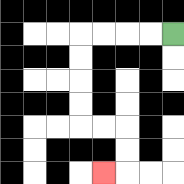{'start': '[7, 1]', 'end': '[4, 7]', 'path_directions': 'L,L,L,L,D,D,D,D,R,R,D,D,L', 'path_coordinates': '[[7, 1], [6, 1], [5, 1], [4, 1], [3, 1], [3, 2], [3, 3], [3, 4], [3, 5], [4, 5], [5, 5], [5, 6], [5, 7], [4, 7]]'}